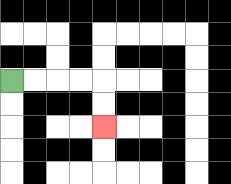{'start': '[0, 3]', 'end': '[4, 5]', 'path_directions': 'R,R,R,R,D,D', 'path_coordinates': '[[0, 3], [1, 3], [2, 3], [3, 3], [4, 3], [4, 4], [4, 5]]'}